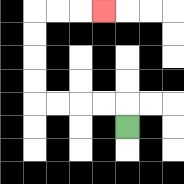{'start': '[5, 5]', 'end': '[4, 0]', 'path_directions': 'U,L,L,L,L,U,U,U,U,R,R,R', 'path_coordinates': '[[5, 5], [5, 4], [4, 4], [3, 4], [2, 4], [1, 4], [1, 3], [1, 2], [1, 1], [1, 0], [2, 0], [3, 0], [4, 0]]'}